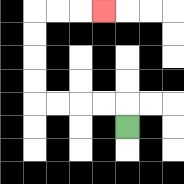{'start': '[5, 5]', 'end': '[4, 0]', 'path_directions': 'U,L,L,L,L,U,U,U,U,R,R,R', 'path_coordinates': '[[5, 5], [5, 4], [4, 4], [3, 4], [2, 4], [1, 4], [1, 3], [1, 2], [1, 1], [1, 0], [2, 0], [3, 0], [4, 0]]'}